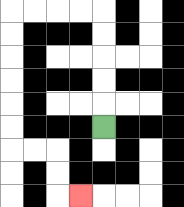{'start': '[4, 5]', 'end': '[3, 8]', 'path_directions': 'U,U,U,U,U,L,L,L,L,D,D,D,D,D,D,R,R,D,D,R', 'path_coordinates': '[[4, 5], [4, 4], [4, 3], [4, 2], [4, 1], [4, 0], [3, 0], [2, 0], [1, 0], [0, 0], [0, 1], [0, 2], [0, 3], [0, 4], [0, 5], [0, 6], [1, 6], [2, 6], [2, 7], [2, 8], [3, 8]]'}